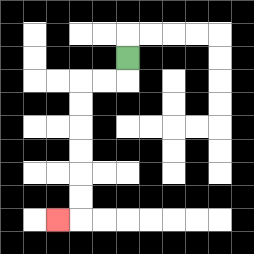{'start': '[5, 2]', 'end': '[2, 9]', 'path_directions': 'D,L,L,D,D,D,D,D,D,L', 'path_coordinates': '[[5, 2], [5, 3], [4, 3], [3, 3], [3, 4], [3, 5], [3, 6], [3, 7], [3, 8], [3, 9], [2, 9]]'}